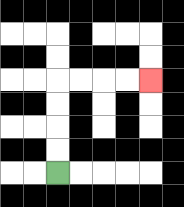{'start': '[2, 7]', 'end': '[6, 3]', 'path_directions': 'U,U,U,U,R,R,R,R', 'path_coordinates': '[[2, 7], [2, 6], [2, 5], [2, 4], [2, 3], [3, 3], [4, 3], [5, 3], [6, 3]]'}